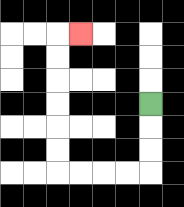{'start': '[6, 4]', 'end': '[3, 1]', 'path_directions': 'D,D,D,L,L,L,L,U,U,U,U,U,U,R', 'path_coordinates': '[[6, 4], [6, 5], [6, 6], [6, 7], [5, 7], [4, 7], [3, 7], [2, 7], [2, 6], [2, 5], [2, 4], [2, 3], [2, 2], [2, 1], [3, 1]]'}